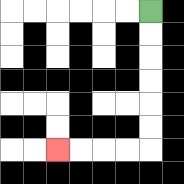{'start': '[6, 0]', 'end': '[2, 6]', 'path_directions': 'D,D,D,D,D,D,L,L,L,L', 'path_coordinates': '[[6, 0], [6, 1], [6, 2], [6, 3], [6, 4], [6, 5], [6, 6], [5, 6], [4, 6], [3, 6], [2, 6]]'}